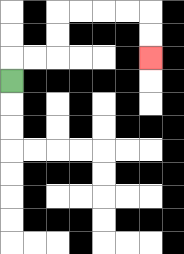{'start': '[0, 3]', 'end': '[6, 2]', 'path_directions': 'U,R,R,U,U,R,R,R,R,D,D', 'path_coordinates': '[[0, 3], [0, 2], [1, 2], [2, 2], [2, 1], [2, 0], [3, 0], [4, 0], [5, 0], [6, 0], [6, 1], [6, 2]]'}